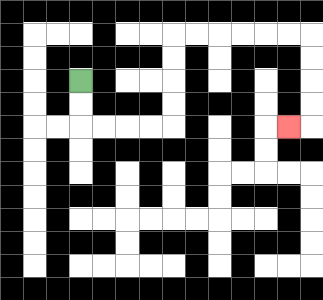{'start': '[3, 3]', 'end': '[12, 5]', 'path_directions': 'D,D,R,R,R,R,U,U,U,U,R,R,R,R,R,R,D,D,D,D,L', 'path_coordinates': '[[3, 3], [3, 4], [3, 5], [4, 5], [5, 5], [6, 5], [7, 5], [7, 4], [7, 3], [7, 2], [7, 1], [8, 1], [9, 1], [10, 1], [11, 1], [12, 1], [13, 1], [13, 2], [13, 3], [13, 4], [13, 5], [12, 5]]'}